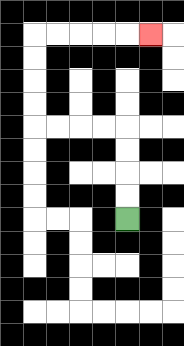{'start': '[5, 9]', 'end': '[6, 1]', 'path_directions': 'U,U,U,U,L,L,L,L,U,U,U,U,R,R,R,R,R', 'path_coordinates': '[[5, 9], [5, 8], [5, 7], [5, 6], [5, 5], [4, 5], [3, 5], [2, 5], [1, 5], [1, 4], [1, 3], [1, 2], [1, 1], [2, 1], [3, 1], [4, 1], [5, 1], [6, 1]]'}